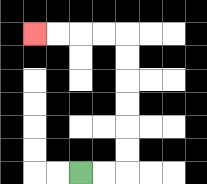{'start': '[3, 7]', 'end': '[1, 1]', 'path_directions': 'R,R,U,U,U,U,U,U,L,L,L,L', 'path_coordinates': '[[3, 7], [4, 7], [5, 7], [5, 6], [5, 5], [5, 4], [5, 3], [5, 2], [5, 1], [4, 1], [3, 1], [2, 1], [1, 1]]'}